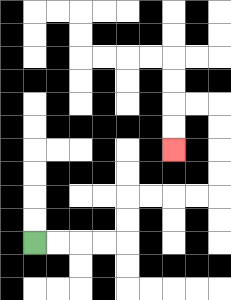{'start': '[1, 10]', 'end': '[7, 6]', 'path_directions': 'R,R,R,R,U,U,R,R,R,R,U,U,U,U,L,L,D,D', 'path_coordinates': '[[1, 10], [2, 10], [3, 10], [4, 10], [5, 10], [5, 9], [5, 8], [6, 8], [7, 8], [8, 8], [9, 8], [9, 7], [9, 6], [9, 5], [9, 4], [8, 4], [7, 4], [7, 5], [7, 6]]'}